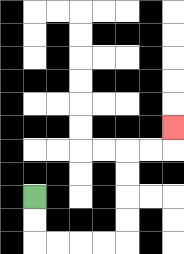{'start': '[1, 8]', 'end': '[7, 5]', 'path_directions': 'D,D,R,R,R,R,U,U,U,U,R,R,U', 'path_coordinates': '[[1, 8], [1, 9], [1, 10], [2, 10], [3, 10], [4, 10], [5, 10], [5, 9], [5, 8], [5, 7], [5, 6], [6, 6], [7, 6], [7, 5]]'}